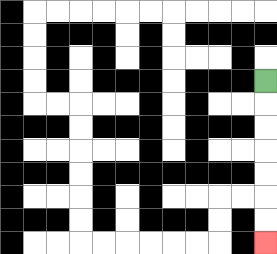{'start': '[11, 3]', 'end': '[11, 10]', 'path_directions': 'D,D,D,D,D,D,D', 'path_coordinates': '[[11, 3], [11, 4], [11, 5], [11, 6], [11, 7], [11, 8], [11, 9], [11, 10]]'}